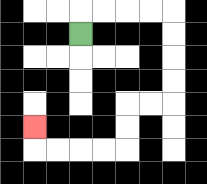{'start': '[3, 1]', 'end': '[1, 5]', 'path_directions': 'U,R,R,R,R,D,D,D,D,L,L,D,D,L,L,L,L,U', 'path_coordinates': '[[3, 1], [3, 0], [4, 0], [5, 0], [6, 0], [7, 0], [7, 1], [7, 2], [7, 3], [7, 4], [6, 4], [5, 4], [5, 5], [5, 6], [4, 6], [3, 6], [2, 6], [1, 6], [1, 5]]'}